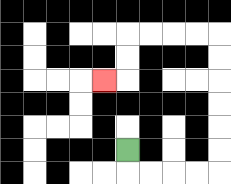{'start': '[5, 6]', 'end': '[4, 3]', 'path_directions': 'D,R,R,R,R,U,U,U,U,U,U,L,L,L,L,D,D,L', 'path_coordinates': '[[5, 6], [5, 7], [6, 7], [7, 7], [8, 7], [9, 7], [9, 6], [9, 5], [9, 4], [9, 3], [9, 2], [9, 1], [8, 1], [7, 1], [6, 1], [5, 1], [5, 2], [5, 3], [4, 3]]'}